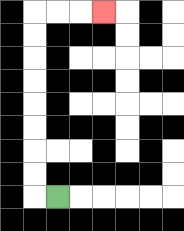{'start': '[2, 8]', 'end': '[4, 0]', 'path_directions': 'L,U,U,U,U,U,U,U,U,R,R,R', 'path_coordinates': '[[2, 8], [1, 8], [1, 7], [1, 6], [1, 5], [1, 4], [1, 3], [1, 2], [1, 1], [1, 0], [2, 0], [3, 0], [4, 0]]'}